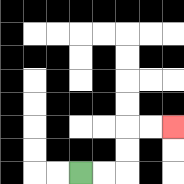{'start': '[3, 7]', 'end': '[7, 5]', 'path_directions': 'R,R,U,U,R,R', 'path_coordinates': '[[3, 7], [4, 7], [5, 7], [5, 6], [5, 5], [6, 5], [7, 5]]'}